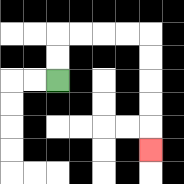{'start': '[2, 3]', 'end': '[6, 6]', 'path_directions': 'U,U,R,R,R,R,D,D,D,D,D', 'path_coordinates': '[[2, 3], [2, 2], [2, 1], [3, 1], [4, 1], [5, 1], [6, 1], [6, 2], [6, 3], [6, 4], [6, 5], [6, 6]]'}